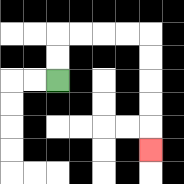{'start': '[2, 3]', 'end': '[6, 6]', 'path_directions': 'U,U,R,R,R,R,D,D,D,D,D', 'path_coordinates': '[[2, 3], [2, 2], [2, 1], [3, 1], [4, 1], [5, 1], [6, 1], [6, 2], [6, 3], [6, 4], [6, 5], [6, 6]]'}